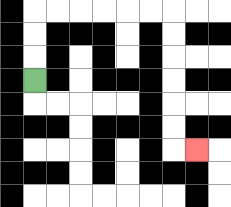{'start': '[1, 3]', 'end': '[8, 6]', 'path_directions': 'U,U,U,R,R,R,R,R,R,D,D,D,D,D,D,R', 'path_coordinates': '[[1, 3], [1, 2], [1, 1], [1, 0], [2, 0], [3, 0], [4, 0], [5, 0], [6, 0], [7, 0], [7, 1], [7, 2], [7, 3], [7, 4], [7, 5], [7, 6], [8, 6]]'}